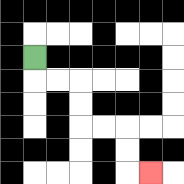{'start': '[1, 2]', 'end': '[6, 7]', 'path_directions': 'D,R,R,D,D,R,R,D,D,R', 'path_coordinates': '[[1, 2], [1, 3], [2, 3], [3, 3], [3, 4], [3, 5], [4, 5], [5, 5], [5, 6], [5, 7], [6, 7]]'}